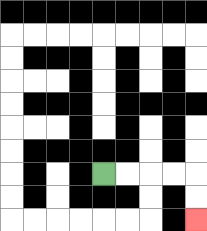{'start': '[4, 7]', 'end': '[8, 9]', 'path_directions': 'R,R,R,R,D,D', 'path_coordinates': '[[4, 7], [5, 7], [6, 7], [7, 7], [8, 7], [8, 8], [8, 9]]'}